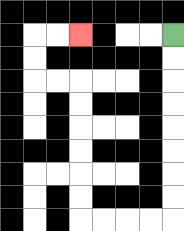{'start': '[7, 1]', 'end': '[3, 1]', 'path_directions': 'D,D,D,D,D,D,D,D,L,L,L,L,U,U,U,U,U,U,L,L,U,U,R,R', 'path_coordinates': '[[7, 1], [7, 2], [7, 3], [7, 4], [7, 5], [7, 6], [7, 7], [7, 8], [7, 9], [6, 9], [5, 9], [4, 9], [3, 9], [3, 8], [3, 7], [3, 6], [3, 5], [3, 4], [3, 3], [2, 3], [1, 3], [1, 2], [1, 1], [2, 1], [3, 1]]'}